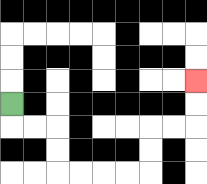{'start': '[0, 4]', 'end': '[8, 3]', 'path_directions': 'D,R,R,D,D,R,R,R,R,U,U,R,R,U,U', 'path_coordinates': '[[0, 4], [0, 5], [1, 5], [2, 5], [2, 6], [2, 7], [3, 7], [4, 7], [5, 7], [6, 7], [6, 6], [6, 5], [7, 5], [8, 5], [8, 4], [8, 3]]'}